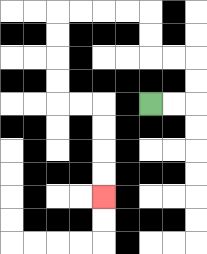{'start': '[6, 4]', 'end': '[4, 8]', 'path_directions': 'R,R,U,U,L,L,U,U,L,L,L,L,D,D,D,D,R,R,D,D,D,D', 'path_coordinates': '[[6, 4], [7, 4], [8, 4], [8, 3], [8, 2], [7, 2], [6, 2], [6, 1], [6, 0], [5, 0], [4, 0], [3, 0], [2, 0], [2, 1], [2, 2], [2, 3], [2, 4], [3, 4], [4, 4], [4, 5], [4, 6], [4, 7], [4, 8]]'}